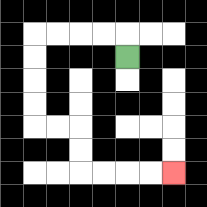{'start': '[5, 2]', 'end': '[7, 7]', 'path_directions': 'U,L,L,L,L,D,D,D,D,R,R,D,D,R,R,R,R', 'path_coordinates': '[[5, 2], [5, 1], [4, 1], [3, 1], [2, 1], [1, 1], [1, 2], [1, 3], [1, 4], [1, 5], [2, 5], [3, 5], [3, 6], [3, 7], [4, 7], [5, 7], [6, 7], [7, 7]]'}